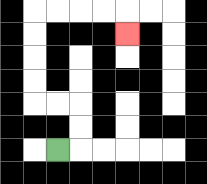{'start': '[2, 6]', 'end': '[5, 1]', 'path_directions': 'R,U,U,L,L,U,U,U,U,R,R,R,R,D', 'path_coordinates': '[[2, 6], [3, 6], [3, 5], [3, 4], [2, 4], [1, 4], [1, 3], [1, 2], [1, 1], [1, 0], [2, 0], [3, 0], [4, 0], [5, 0], [5, 1]]'}